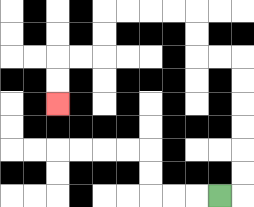{'start': '[9, 8]', 'end': '[2, 4]', 'path_directions': 'R,U,U,U,U,U,U,L,L,U,U,L,L,L,L,D,D,L,L,D,D', 'path_coordinates': '[[9, 8], [10, 8], [10, 7], [10, 6], [10, 5], [10, 4], [10, 3], [10, 2], [9, 2], [8, 2], [8, 1], [8, 0], [7, 0], [6, 0], [5, 0], [4, 0], [4, 1], [4, 2], [3, 2], [2, 2], [2, 3], [2, 4]]'}